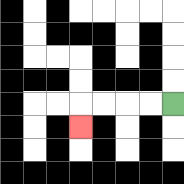{'start': '[7, 4]', 'end': '[3, 5]', 'path_directions': 'L,L,L,L,D', 'path_coordinates': '[[7, 4], [6, 4], [5, 4], [4, 4], [3, 4], [3, 5]]'}